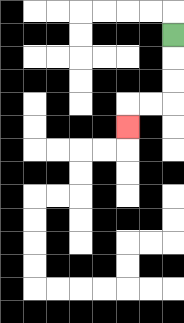{'start': '[7, 1]', 'end': '[5, 5]', 'path_directions': 'D,D,D,L,L,D', 'path_coordinates': '[[7, 1], [7, 2], [7, 3], [7, 4], [6, 4], [5, 4], [5, 5]]'}